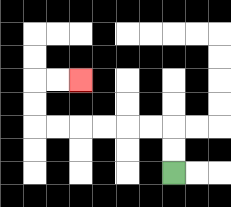{'start': '[7, 7]', 'end': '[3, 3]', 'path_directions': 'U,U,L,L,L,L,L,L,U,U,R,R', 'path_coordinates': '[[7, 7], [7, 6], [7, 5], [6, 5], [5, 5], [4, 5], [3, 5], [2, 5], [1, 5], [1, 4], [1, 3], [2, 3], [3, 3]]'}